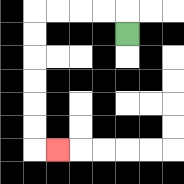{'start': '[5, 1]', 'end': '[2, 6]', 'path_directions': 'U,L,L,L,L,D,D,D,D,D,D,R', 'path_coordinates': '[[5, 1], [5, 0], [4, 0], [3, 0], [2, 0], [1, 0], [1, 1], [1, 2], [1, 3], [1, 4], [1, 5], [1, 6], [2, 6]]'}